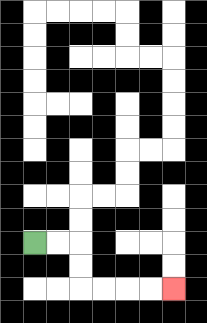{'start': '[1, 10]', 'end': '[7, 12]', 'path_directions': 'R,R,D,D,R,R,R,R', 'path_coordinates': '[[1, 10], [2, 10], [3, 10], [3, 11], [3, 12], [4, 12], [5, 12], [6, 12], [7, 12]]'}